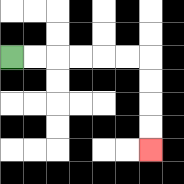{'start': '[0, 2]', 'end': '[6, 6]', 'path_directions': 'R,R,R,R,R,R,D,D,D,D', 'path_coordinates': '[[0, 2], [1, 2], [2, 2], [3, 2], [4, 2], [5, 2], [6, 2], [6, 3], [6, 4], [6, 5], [6, 6]]'}